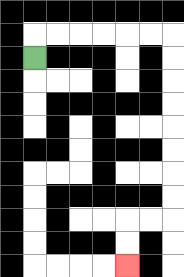{'start': '[1, 2]', 'end': '[5, 11]', 'path_directions': 'U,R,R,R,R,R,R,D,D,D,D,D,D,D,D,L,L,D,D', 'path_coordinates': '[[1, 2], [1, 1], [2, 1], [3, 1], [4, 1], [5, 1], [6, 1], [7, 1], [7, 2], [7, 3], [7, 4], [7, 5], [7, 6], [7, 7], [7, 8], [7, 9], [6, 9], [5, 9], [5, 10], [5, 11]]'}